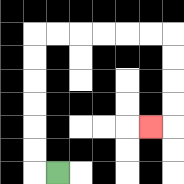{'start': '[2, 7]', 'end': '[6, 5]', 'path_directions': 'L,U,U,U,U,U,U,R,R,R,R,R,R,D,D,D,D,L', 'path_coordinates': '[[2, 7], [1, 7], [1, 6], [1, 5], [1, 4], [1, 3], [1, 2], [1, 1], [2, 1], [3, 1], [4, 1], [5, 1], [6, 1], [7, 1], [7, 2], [7, 3], [7, 4], [7, 5], [6, 5]]'}